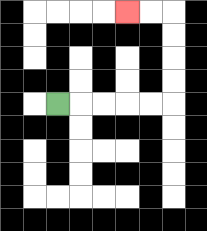{'start': '[2, 4]', 'end': '[5, 0]', 'path_directions': 'R,R,R,R,R,U,U,U,U,L,L', 'path_coordinates': '[[2, 4], [3, 4], [4, 4], [5, 4], [6, 4], [7, 4], [7, 3], [7, 2], [7, 1], [7, 0], [6, 0], [5, 0]]'}